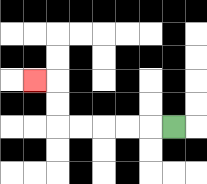{'start': '[7, 5]', 'end': '[1, 3]', 'path_directions': 'L,L,L,L,L,U,U,L', 'path_coordinates': '[[7, 5], [6, 5], [5, 5], [4, 5], [3, 5], [2, 5], [2, 4], [2, 3], [1, 3]]'}